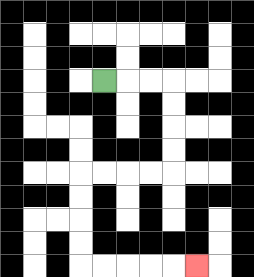{'start': '[4, 3]', 'end': '[8, 11]', 'path_directions': 'R,R,R,D,D,D,D,L,L,L,L,D,D,D,D,R,R,R,R,R', 'path_coordinates': '[[4, 3], [5, 3], [6, 3], [7, 3], [7, 4], [7, 5], [7, 6], [7, 7], [6, 7], [5, 7], [4, 7], [3, 7], [3, 8], [3, 9], [3, 10], [3, 11], [4, 11], [5, 11], [6, 11], [7, 11], [8, 11]]'}